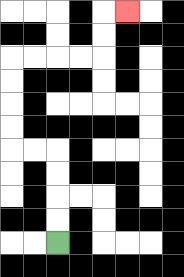{'start': '[2, 10]', 'end': '[5, 0]', 'path_directions': 'U,U,U,U,L,L,U,U,U,U,R,R,R,R,U,U,R', 'path_coordinates': '[[2, 10], [2, 9], [2, 8], [2, 7], [2, 6], [1, 6], [0, 6], [0, 5], [0, 4], [0, 3], [0, 2], [1, 2], [2, 2], [3, 2], [4, 2], [4, 1], [4, 0], [5, 0]]'}